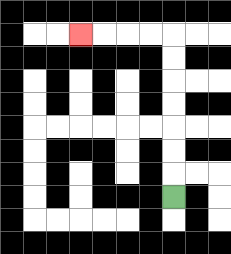{'start': '[7, 8]', 'end': '[3, 1]', 'path_directions': 'U,U,U,U,U,U,U,L,L,L,L', 'path_coordinates': '[[7, 8], [7, 7], [7, 6], [7, 5], [7, 4], [7, 3], [7, 2], [7, 1], [6, 1], [5, 1], [4, 1], [3, 1]]'}